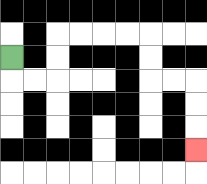{'start': '[0, 2]', 'end': '[8, 6]', 'path_directions': 'D,R,R,U,U,R,R,R,R,D,D,R,R,D,D,D', 'path_coordinates': '[[0, 2], [0, 3], [1, 3], [2, 3], [2, 2], [2, 1], [3, 1], [4, 1], [5, 1], [6, 1], [6, 2], [6, 3], [7, 3], [8, 3], [8, 4], [8, 5], [8, 6]]'}